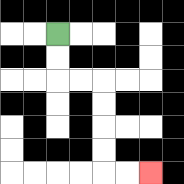{'start': '[2, 1]', 'end': '[6, 7]', 'path_directions': 'D,D,R,R,D,D,D,D,R,R', 'path_coordinates': '[[2, 1], [2, 2], [2, 3], [3, 3], [4, 3], [4, 4], [4, 5], [4, 6], [4, 7], [5, 7], [6, 7]]'}